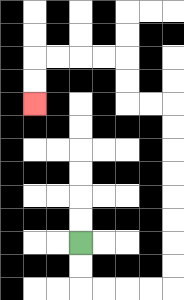{'start': '[3, 10]', 'end': '[1, 4]', 'path_directions': 'D,D,R,R,R,R,U,U,U,U,U,U,U,U,L,L,U,U,L,L,L,L,D,D', 'path_coordinates': '[[3, 10], [3, 11], [3, 12], [4, 12], [5, 12], [6, 12], [7, 12], [7, 11], [7, 10], [7, 9], [7, 8], [7, 7], [7, 6], [7, 5], [7, 4], [6, 4], [5, 4], [5, 3], [5, 2], [4, 2], [3, 2], [2, 2], [1, 2], [1, 3], [1, 4]]'}